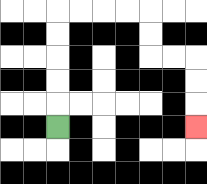{'start': '[2, 5]', 'end': '[8, 5]', 'path_directions': 'U,U,U,U,U,R,R,R,R,D,D,R,R,D,D,D', 'path_coordinates': '[[2, 5], [2, 4], [2, 3], [2, 2], [2, 1], [2, 0], [3, 0], [4, 0], [5, 0], [6, 0], [6, 1], [6, 2], [7, 2], [8, 2], [8, 3], [8, 4], [8, 5]]'}